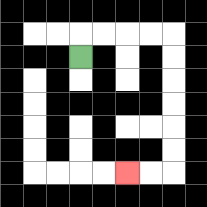{'start': '[3, 2]', 'end': '[5, 7]', 'path_directions': 'U,R,R,R,R,D,D,D,D,D,D,L,L', 'path_coordinates': '[[3, 2], [3, 1], [4, 1], [5, 1], [6, 1], [7, 1], [7, 2], [7, 3], [7, 4], [7, 5], [7, 6], [7, 7], [6, 7], [5, 7]]'}